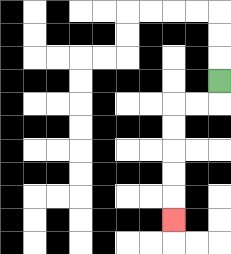{'start': '[9, 3]', 'end': '[7, 9]', 'path_directions': 'D,L,L,D,D,D,D,D', 'path_coordinates': '[[9, 3], [9, 4], [8, 4], [7, 4], [7, 5], [7, 6], [7, 7], [7, 8], [7, 9]]'}